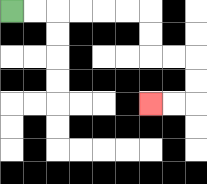{'start': '[0, 0]', 'end': '[6, 4]', 'path_directions': 'R,R,R,R,R,R,D,D,R,R,D,D,L,L', 'path_coordinates': '[[0, 0], [1, 0], [2, 0], [3, 0], [4, 0], [5, 0], [6, 0], [6, 1], [6, 2], [7, 2], [8, 2], [8, 3], [8, 4], [7, 4], [6, 4]]'}